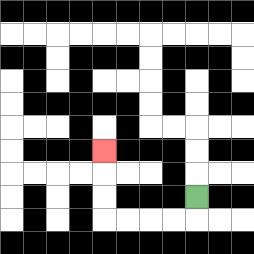{'start': '[8, 8]', 'end': '[4, 6]', 'path_directions': 'D,L,L,L,L,U,U,U', 'path_coordinates': '[[8, 8], [8, 9], [7, 9], [6, 9], [5, 9], [4, 9], [4, 8], [4, 7], [4, 6]]'}